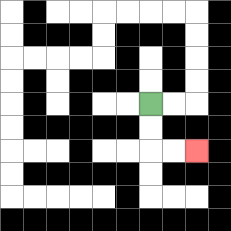{'start': '[6, 4]', 'end': '[8, 6]', 'path_directions': 'D,D,R,R', 'path_coordinates': '[[6, 4], [6, 5], [6, 6], [7, 6], [8, 6]]'}